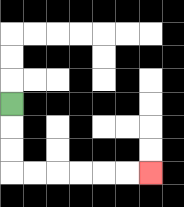{'start': '[0, 4]', 'end': '[6, 7]', 'path_directions': 'D,D,D,R,R,R,R,R,R', 'path_coordinates': '[[0, 4], [0, 5], [0, 6], [0, 7], [1, 7], [2, 7], [3, 7], [4, 7], [5, 7], [6, 7]]'}